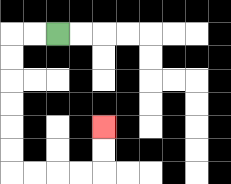{'start': '[2, 1]', 'end': '[4, 5]', 'path_directions': 'L,L,D,D,D,D,D,D,R,R,R,R,U,U', 'path_coordinates': '[[2, 1], [1, 1], [0, 1], [0, 2], [0, 3], [0, 4], [0, 5], [0, 6], [0, 7], [1, 7], [2, 7], [3, 7], [4, 7], [4, 6], [4, 5]]'}